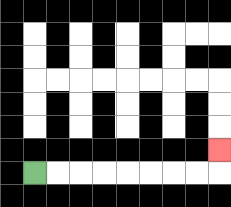{'start': '[1, 7]', 'end': '[9, 6]', 'path_directions': 'R,R,R,R,R,R,R,R,U', 'path_coordinates': '[[1, 7], [2, 7], [3, 7], [4, 7], [5, 7], [6, 7], [7, 7], [8, 7], [9, 7], [9, 6]]'}